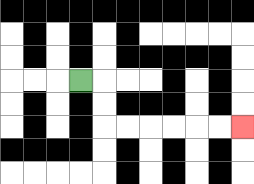{'start': '[3, 3]', 'end': '[10, 5]', 'path_directions': 'R,D,D,R,R,R,R,R,R', 'path_coordinates': '[[3, 3], [4, 3], [4, 4], [4, 5], [5, 5], [6, 5], [7, 5], [8, 5], [9, 5], [10, 5]]'}